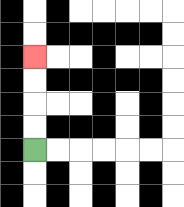{'start': '[1, 6]', 'end': '[1, 2]', 'path_directions': 'U,U,U,U', 'path_coordinates': '[[1, 6], [1, 5], [1, 4], [1, 3], [1, 2]]'}